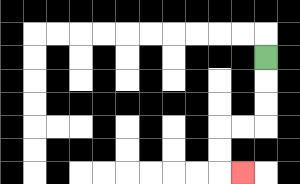{'start': '[11, 2]', 'end': '[10, 7]', 'path_directions': 'D,D,D,L,L,D,D,R', 'path_coordinates': '[[11, 2], [11, 3], [11, 4], [11, 5], [10, 5], [9, 5], [9, 6], [9, 7], [10, 7]]'}